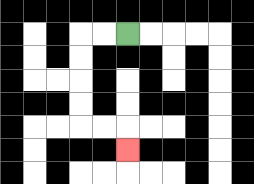{'start': '[5, 1]', 'end': '[5, 6]', 'path_directions': 'L,L,D,D,D,D,R,R,D', 'path_coordinates': '[[5, 1], [4, 1], [3, 1], [3, 2], [3, 3], [3, 4], [3, 5], [4, 5], [5, 5], [5, 6]]'}